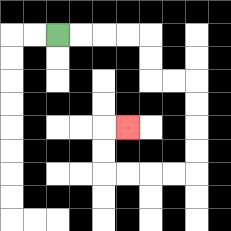{'start': '[2, 1]', 'end': '[5, 5]', 'path_directions': 'R,R,R,R,D,D,R,R,D,D,D,D,L,L,L,L,U,U,R', 'path_coordinates': '[[2, 1], [3, 1], [4, 1], [5, 1], [6, 1], [6, 2], [6, 3], [7, 3], [8, 3], [8, 4], [8, 5], [8, 6], [8, 7], [7, 7], [6, 7], [5, 7], [4, 7], [4, 6], [4, 5], [5, 5]]'}